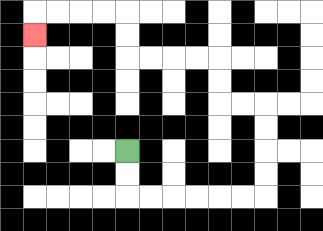{'start': '[5, 6]', 'end': '[1, 1]', 'path_directions': 'D,D,R,R,R,R,R,R,U,U,U,U,L,L,U,U,L,L,L,L,U,U,L,L,L,L,D', 'path_coordinates': '[[5, 6], [5, 7], [5, 8], [6, 8], [7, 8], [8, 8], [9, 8], [10, 8], [11, 8], [11, 7], [11, 6], [11, 5], [11, 4], [10, 4], [9, 4], [9, 3], [9, 2], [8, 2], [7, 2], [6, 2], [5, 2], [5, 1], [5, 0], [4, 0], [3, 0], [2, 0], [1, 0], [1, 1]]'}